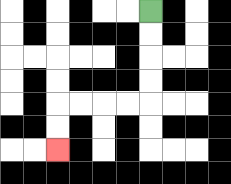{'start': '[6, 0]', 'end': '[2, 6]', 'path_directions': 'D,D,D,D,L,L,L,L,D,D', 'path_coordinates': '[[6, 0], [6, 1], [6, 2], [6, 3], [6, 4], [5, 4], [4, 4], [3, 4], [2, 4], [2, 5], [2, 6]]'}